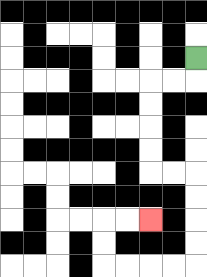{'start': '[8, 2]', 'end': '[6, 9]', 'path_directions': 'D,L,L,D,D,D,D,R,R,D,D,D,D,L,L,L,L,U,U,R,R', 'path_coordinates': '[[8, 2], [8, 3], [7, 3], [6, 3], [6, 4], [6, 5], [6, 6], [6, 7], [7, 7], [8, 7], [8, 8], [8, 9], [8, 10], [8, 11], [7, 11], [6, 11], [5, 11], [4, 11], [4, 10], [4, 9], [5, 9], [6, 9]]'}